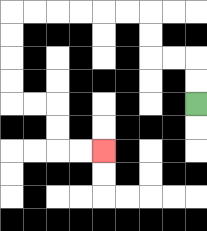{'start': '[8, 4]', 'end': '[4, 6]', 'path_directions': 'U,U,L,L,U,U,L,L,L,L,L,L,D,D,D,D,R,R,D,D,R,R', 'path_coordinates': '[[8, 4], [8, 3], [8, 2], [7, 2], [6, 2], [6, 1], [6, 0], [5, 0], [4, 0], [3, 0], [2, 0], [1, 0], [0, 0], [0, 1], [0, 2], [0, 3], [0, 4], [1, 4], [2, 4], [2, 5], [2, 6], [3, 6], [4, 6]]'}